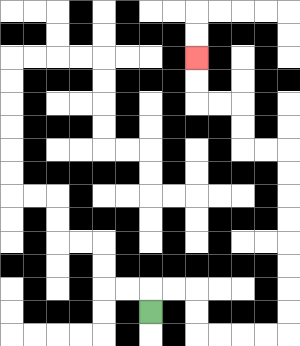{'start': '[6, 13]', 'end': '[8, 2]', 'path_directions': 'U,R,R,D,D,R,R,R,R,U,U,U,U,U,U,U,U,L,L,U,U,L,L,U,U', 'path_coordinates': '[[6, 13], [6, 12], [7, 12], [8, 12], [8, 13], [8, 14], [9, 14], [10, 14], [11, 14], [12, 14], [12, 13], [12, 12], [12, 11], [12, 10], [12, 9], [12, 8], [12, 7], [12, 6], [11, 6], [10, 6], [10, 5], [10, 4], [9, 4], [8, 4], [8, 3], [8, 2]]'}